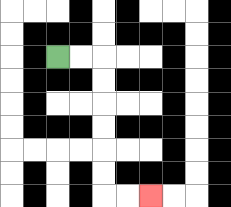{'start': '[2, 2]', 'end': '[6, 8]', 'path_directions': 'R,R,D,D,D,D,D,D,R,R', 'path_coordinates': '[[2, 2], [3, 2], [4, 2], [4, 3], [4, 4], [4, 5], [4, 6], [4, 7], [4, 8], [5, 8], [6, 8]]'}